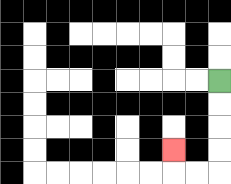{'start': '[9, 3]', 'end': '[7, 6]', 'path_directions': 'D,D,D,D,L,L,U', 'path_coordinates': '[[9, 3], [9, 4], [9, 5], [9, 6], [9, 7], [8, 7], [7, 7], [7, 6]]'}